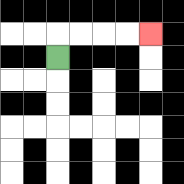{'start': '[2, 2]', 'end': '[6, 1]', 'path_directions': 'U,R,R,R,R', 'path_coordinates': '[[2, 2], [2, 1], [3, 1], [4, 1], [5, 1], [6, 1]]'}